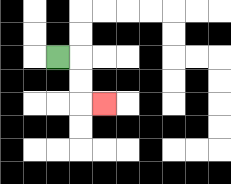{'start': '[2, 2]', 'end': '[4, 4]', 'path_directions': 'R,D,D,R', 'path_coordinates': '[[2, 2], [3, 2], [3, 3], [3, 4], [4, 4]]'}